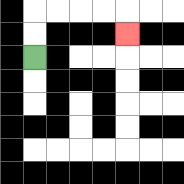{'start': '[1, 2]', 'end': '[5, 1]', 'path_directions': 'U,U,R,R,R,R,D', 'path_coordinates': '[[1, 2], [1, 1], [1, 0], [2, 0], [3, 0], [4, 0], [5, 0], [5, 1]]'}